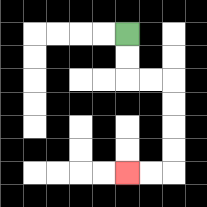{'start': '[5, 1]', 'end': '[5, 7]', 'path_directions': 'D,D,R,R,D,D,D,D,L,L', 'path_coordinates': '[[5, 1], [5, 2], [5, 3], [6, 3], [7, 3], [7, 4], [7, 5], [7, 6], [7, 7], [6, 7], [5, 7]]'}